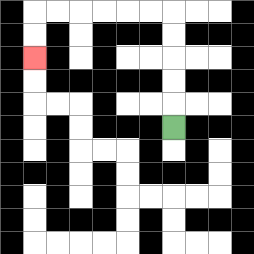{'start': '[7, 5]', 'end': '[1, 2]', 'path_directions': 'U,U,U,U,U,L,L,L,L,L,L,D,D', 'path_coordinates': '[[7, 5], [7, 4], [7, 3], [7, 2], [7, 1], [7, 0], [6, 0], [5, 0], [4, 0], [3, 0], [2, 0], [1, 0], [1, 1], [1, 2]]'}